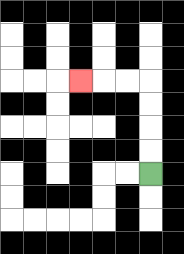{'start': '[6, 7]', 'end': '[3, 3]', 'path_directions': 'U,U,U,U,L,L,L', 'path_coordinates': '[[6, 7], [6, 6], [6, 5], [6, 4], [6, 3], [5, 3], [4, 3], [3, 3]]'}